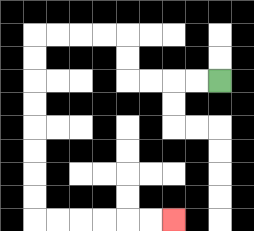{'start': '[9, 3]', 'end': '[7, 9]', 'path_directions': 'L,L,L,L,U,U,L,L,L,L,D,D,D,D,D,D,D,D,R,R,R,R,R,R', 'path_coordinates': '[[9, 3], [8, 3], [7, 3], [6, 3], [5, 3], [5, 2], [5, 1], [4, 1], [3, 1], [2, 1], [1, 1], [1, 2], [1, 3], [1, 4], [1, 5], [1, 6], [1, 7], [1, 8], [1, 9], [2, 9], [3, 9], [4, 9], [5, 9], [6, 9], [7, 9]]'}